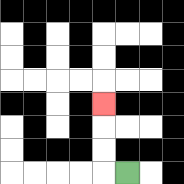{'start': '[5, 7]', 'end': '[4, 4]', 'path_directions': 'L,U,U,U', 'path_coordinates': '[[5, 7], [4, 7], [4, 6], [4, 5], [4, 4]]'}